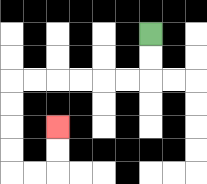{'start': '[6, 1]', 'end': '[2, 5]', 'path_directions': 'D,D,L,L,L,L,L,L,D,D,D,D,R,R,U,U', 'path_coordinates': '[[6, 1], [6, 2], [6, 3], [5, 3], [4, 3], [3, 3], [2, 3], [1, 3], [0, 3], [0, 4], [0, 5], [0, 6], [0, 7], [1, 7], [2, 7], [2, 6], [2, 5]]'}